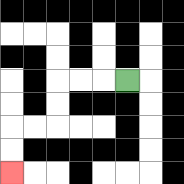{'start': '[5, 3]', 'end': '[0, 7]', 'path_directions': 'L,L,L,D,D,L,L,D,D', 'path_coordinates': '[[5, 3], [4, 3], [3, 3], [2, 3], [2, 4], [2, 5], [1, 5], [0, 5], [0, 6], [0, 7]]'}